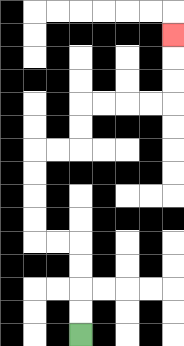{'start': '[3, 14]', 'end': '[7, 1]', 'path_directions': 'U,U,U,U,L,L,U,U,U,U,R,R,U,U,R,R,R,R,U,U,U', 'path_coordinates': '[[3, 14], [3, 13], [3, 12], [3, 11], [3, 10], [2, 10], [1, 10], [1, 9], [1, 8], [1, 7], [1, 6], [2, 6], [3, 6], [3, 5], [3, 4], [4, 4], [5, 4], [6, 4], [7, 4], [7, 3], [7, 2], [7, 1]]'}